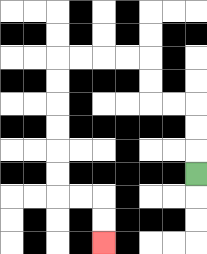{'start': '[8, 7]', 'end': '[4, 10]', 'path_directions': 'U,U,U,L,L,U,U,L,L,L,L,D,D,D,D,D,D,R,R,D,D', 'path_coordinates': '[[8, 7], [8, 6], [8, 5], [8, 4], [7, 4], [6, 4], [6, 3], [6, 2], [5, 2], [4, 2], [3, 2], [2, 2], [2, 3], [2, 4], [2, 5], [2, 6], [2, 7], [2, 8], [3, 8], [4, 8], [4, 9], [4, 10]]'}